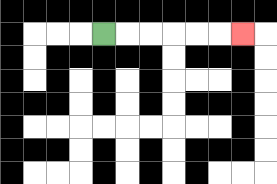{'start': '[4, 1]', 'end': '[10, 1]', 'path_directions': 'R,R,R,R,R,R', 'path_coordinates': '[[4, 1], [5, 1], [6, 1], [7, 1], [8, 1], [9, 1], [10, 1]]'}